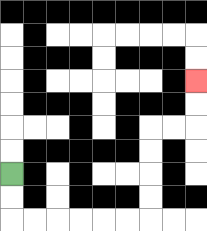{'start': '[0, 7]', 'end': '[8, 3]', 'path_directions': 'D,D,R,R,R,R,R,R,U,U,U,U,R,R,U,U', 'path_coordinates': '[[0, 7], [0, 8], [0, 9], [1, 9], [2, 9], [3, 9], [4, 9], [5, 9], [6, 9], [6, 8], [6, 7], [6, 6], [6, 5], [7, 5], [8, 5], [8, 4], [8, 3]]'}